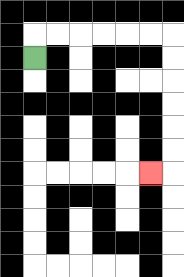{'start': '[1, 2]', 'end': '[6, 7]', 'path_directions': 'U,R,R,R,R,R,R,D,D,D,D,D,D,L', 'path_coordinates': '[[1, 2], [1, 1], [2, 1], [3, 1], [4, 1], [5, 1], [6, 1], [7, 1], [7, 2], [7, 3], [7, 4], [7, 5], [7, 6], [7, 7], [6, 7]]'}